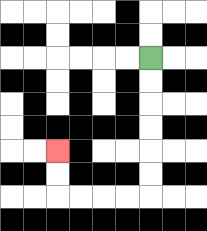{'start': '[6, 2]', 'end': '[2, 6]', 'path_directions': 'D,D,D,D,D,D,L,L,L,L,U,U', 'path_coordinates': '[[6, 2], [6, 3], [6, 4], [6, 5], [6, 6], [6, 7], [6, 8], [5, 8], [4, 8], [3, 8], [2, 8], [2, 7], [2, 6]]'}